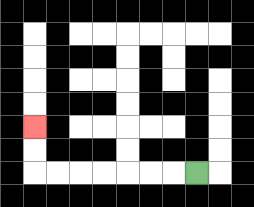{'start': '[8, 7]', 'end': '[1, 5]', 'path_directions': 'L,L,L,L,L,L,L,U,U', 'path_coordinates': '[[8, 7], [7, 7], [6, 7], [5, 7], [4, 7], [3, 7], [2, 7], [1, 7], [1, 6], [1, 5]]'}